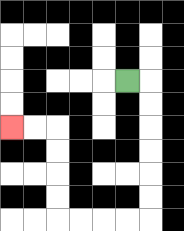{'start': '[5, 3]', 'end': '[0, 5]', 'path_directions': 'R,D,D,D,D,D,D,L,L,L,L,U,U,U,U,L,L', 'path_coordinates': '[[5, 3], [6, 3], [6, 4], [6, 5], [6, 6], [6, 7], [6, 8], [6, 9], [5, 9], [4, 9], [3, 9], [2, 9], [2, 8], [2, 7], [2, 6], [2, 5], [1, 5], [0, 5]]'}